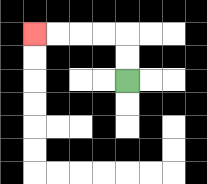{'start': '[5, 3]', 'end': '[1, 1]', 'path_directions': 'U,U,L,L,L,L', 'path_coordinates': '[[5, 3], [5, 2], [5, 1], [4, 1], [3, 1], [2, 1], [1, 1]]'}